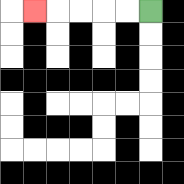{'start': '[6, 0]', 'end': '[1, 0]', 'path_directions': 'L,L,L,L,L', 'path_coordinates': '[[6, 0], [5, 0], [4, 0], [3, 0], [2, 0], [1, 0]]'}